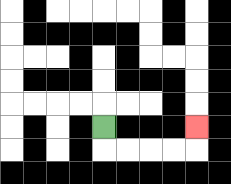{'start': '[4, 5]', 'end': '[8, 5]', 'path_directions': 'D,R,R,R,R,U', 'path_coordinates': '[[4, 5], [4, 6], [5, 6], [6, 6], [7, 6], [8, 6], [8, 5]]'}